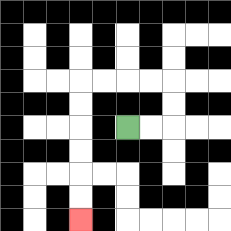{'start': '[5, 5]', 'end': '[3, 9]', 'path_directions': 'R,R,U,U,L,L,L,L,D,D,D,D,D,D', 'path_coordinates': '[[5, 5], [6, 5], [7, 5], [7, 4], [7, 3], [6, 3], [5, 3], [4, 3], [3, 3], [3, 4], [3, 5], [3, 6], [3, 7], [3, 8], [3, 9]]'}